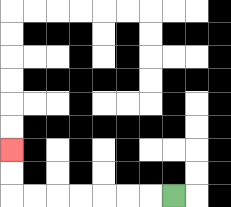{'start': '[7, 8]', 'end': '[0, 6]', 'path_directions': 'L,L,L,L,L,L,L,U,U', 'path_coordinates': '[[7, 8], [6, 8], [5, 8], [4, 8], [3, 8], [2, 8], [1, 8], [0, 8], [0, 7], [0, 6]]'}